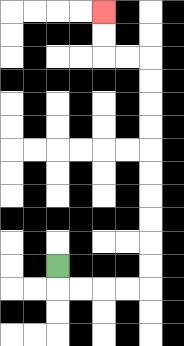{'start': '[2, 11]', 'end': '[4, 0]', 'path_directions': 'D,R,R,R,R,U,U,U,U,U,U,U,U,U,U,L,L,U,U', 'path_coordinates': '[[2, 11], [2, 12], [3, 12], [4, 12], [5, 12], [6, 12], [6, 11], [6, 10], [6, 9], [6, 8], [6, 7], [6, 6], [6, 5], [6, 4], [6, 3], [6, 2], [5, 2], [4, 2], [4, 1], [4, 0]]'}